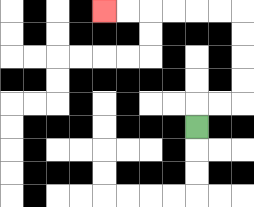{'start': '[8, 5]', 'end': '[4, 0]', 'path_directions': 'U,R,R,U,U,U,U,L,L,L,L,L,L', 'path_coordinates': '[[8, 5], [8, 4], [9, 4], [10, 4], [10, 3], [10, 2], [10, 1], [10, 0], [9, 0], [8, 0], [7, 0], [6, 0], [5, 0], [4, 0]]'}